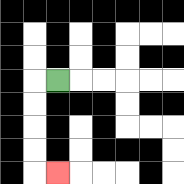{'start': '[2, 3]', 'end': '[2, 7]', 'path_directions': 'L,D,D,D,D,R', 'path_coordinates': '[[2, 3], [1, 3], [1, 4], [1, 5], [1, 6], [1, 7], [2, 7]]'}